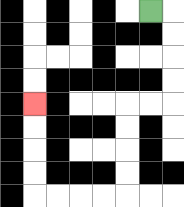{'start': '[6, 0]', 'end': '[1, 4]', 'path_directions': 'R,D,D,D,D,L,L,D,D,D,D,L,L,L,L,U,U,U,U', 'path_coordinates': '[[6, 0], [7, 0], [7, 1], [7, 2], [7, 3], [7, 4], [6, 4], [5, 4], [5, 5], [5, 6], [5, 7], [5, 8], [4, 8], [3, 8], [2, 8], [1, 8], [1, 7], [1, 6], [1, 5], [1, 4]]'}